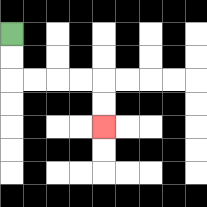{'start': '[0, 1]', 'end': '[4, 5]', 'path_directions': 'D,D,R,R,R,R,D,D', 'path_coordinates': '[[0, 1], [0, 2], [0, 3], [1, 3], [2, 3], [3, 3], [4, 3], [4, 4], [4, 5]]'}